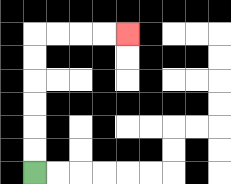{'start': '[1, 7]', 'end': '[5, 1]', 'path_directions': 'U,U,U,U,U,U,R,R,R,R', 'path_coordinates': '[[1, 7], [1, 6], [1, 5], [1, 4], [1, 3], [1, 2], [1, 1], [2, 1], [3, 1], [4, 1], [5, 1]]'}